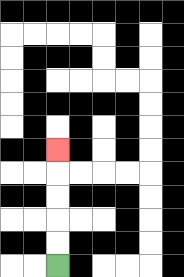{'start': '[2, 11]', 'end': '[2, 6]', 'path_directions': 'U,U,U,U,U', 'path_coordinates': '[[2, 11], [2, 10], [2, 9], [2, 8], [2, 7], [2, 6]]'}